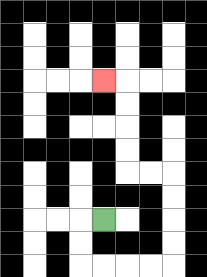{'start': '[4, 9]', 'end': '[4, 3]', 'path_directions': 'L,D,D,R,R,R,R,U,U,U,U,L,L,U,U,U,U,L', 'path_coordinates': '[[4, 9], [3, 9], [3, 10], [3, 11], [4, 11], [5, 11], [6, 11], [7, 11], [7, 10], [7, 9], [7, 8], [7, 7], [6, 7], [5, 7], [5, 6], [5, 5], [5, 4], [5, 3], [4, 3]]'}